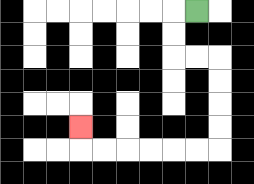{'start': '[8, 0]', 'end': '[3, 5]', 'path_directions': 'L,D,D,R,R,D,D,D,D,L,L,L,L,L,L,U', 'path_coordinates': '[[8, 0], [7, 0], [7, 1], [7, 2], [8, 2], [9, 2], [9, 3], [9, 4], [9, 5], [9, 6], [8, 6], [7, 6], [6, 6], [5, 6], [4, 6], [3, 6], [3, 5]]'}